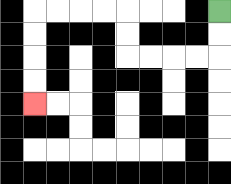{'start': '[9, 0]', 'end': '[1, 4]', 'path_directions': 'D,D,L,L,L,L,U,U,L,L,L,L,D,D,D,D', 'path_coordinates': '[[9, 0], [9, 1], [9, 2], [8, 2], [7, 2], [6, 2], [5, 2], [5, 1], [5, 0], [4, 0], [3, 0], [2, 0], [1, 0], [1, 1], [1, 2], [1, 3], [1, 4]]'}